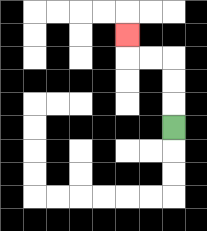{'start': '[7, 5]', 'end': '[5, 1]', 'path_directions': 'U,U,U,L,L,U', 'path_coordinates': '[[7, 5], [7, 4], [7, 3], [7, 2], [6, 2], [5, 2], [5, 1]]'}